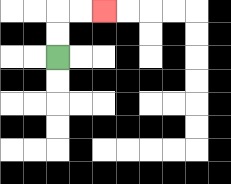{'start': '[2, 2]', 'end': '[4, 0]', 'path_directions': 'U,U,R,R', 'path_coordinates': '[[2, 2], [2, 1], [2, 0], [3, 0], [4, 0]]'}